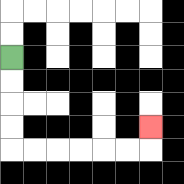{'start': '[0, 2]', 'end': '[6, 5]', 'path_directions': 'D,D,D,D,R,R,R,R,R,R,U', 'path_coordinates': '[[0, 2], [0, 3], [0, 4], [0, 5], [0, 6], [1, 6], [2, 6], [3, 6], [4, 6], [5, 6], [6, 6], [6, 5]]'}